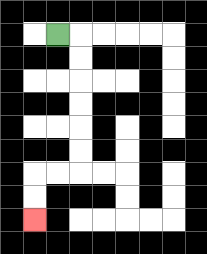{'start': '[2, 1]', 'end': '[1, 9]', 'path_directions': 'R,D,D,D,D,D,D,L,L,D,D', 'path_coordinates': '[[2, 1], [3, 1], [3, 2], [3, 3], [3, 4], [3, 5], [3, 6], [3, 7], [2, 7], [1, 7], [1, 8], [1, 9]]'}